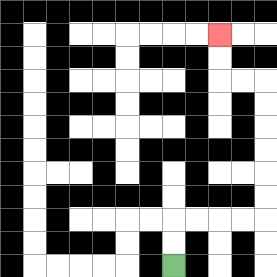{'start': '[7, 11]', 'end': '[9, 1]', 'path_directions': 'U,U,R,R,R,R,U,U,U,U,U,U,L,L,U,U', 'path_coordinates': '[[7, 11], [7, 10], [7, 9], [8, 9], [9, 9], [10, 9], [11, 9], [11, 8], [11, 7], [11, 6], [11, 5], [11, 4], [11, 3], [10, 3], [9, 3], [9, 2], [9, 1]]'}